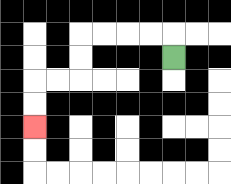{'start': '[7, 2]', 'end': '[1, 5]', 'path_directions': 'U,L,L,L,L,D,D,L,L,D,D', 'path_coordinates': '[[7, 2], [7, 1], [6, 1], [5, 1], [4, 1], [3, 1], [3, 2], [3, 3], [2, 3], [1, 3], [1, 4], [1, 5]]'}